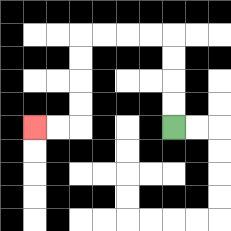{'start': '[7, 5]', 'end': '[1, 5]', 'path_directions': 'U,U,U,U,L,L,L,L,D,D,D,D,L,L', 'path_coordinates': '[[7, 5], [7, 4], [7, 3], [7, 2], [7, 1], [6, 1], [5, 1], [4, 1], [3, 1], [3, 2], [3, 3], [3, 4], [3, 5], [2, 5], [1, 5]]'}